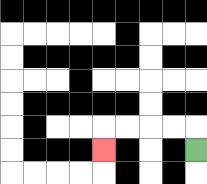{'start': '[8, 6]', 'end': '[4, 6]', 'path_directions': 'U,L,L,L,L,D', 'path_coordinates': '[[8, 6], [8, 5], [7, 5], [6, 5], [5, 5], [4, 5], [4, 6]]'}